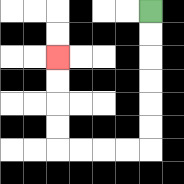{'start': '[6, 0]', 'end': '[2, 2]', 'path_directions': 'D,D,D,D,D,D,L,L,L,L,U,U,U,U', 'path_coordinates': '[[6, 0], [6, 1], [6, 2], [6, 3], [6, 4], [6, 5], [6, 6], [5, 6], [4, 6], [3, 6], [2, 6], [2, 5], [2, 4], [2, 3], [2, 2]]'}